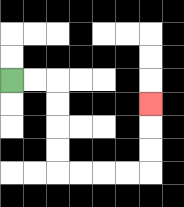{'start': '[0, 3]', 'end': '[6, 4]', 'path_directions': 'R,R,D,D,D,D,R,R,R,R,U,U,U', 'path_coordinates': '[[0, 3], [1, 3], [2, 3], [2, 4], [2, 5], [2, 6], [2, 7], [3, 7], [4, 7], [5, 7], [6, 7], [6, 6], [6, 5], [6, 4]]'}